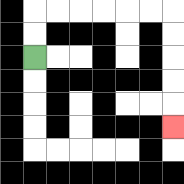{'start': '[1, 2]', 'end': '[7, 5]', 'path_directions': 'U,U,R,R,R,R,R,R,D,D,D,D,D', 'path_coordinates': '[[1, 2], [1, 1], [1, 0], [2, 0], [3, 0], [4, 0], [5, 0], [6, 0], [7, 0], [7, 1], [7, 2], [7, 3], [7, 4], [7, 5]]'}